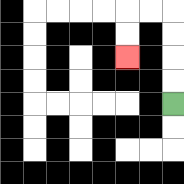{'start': '[7, 4]', 'end': '[5, 2]', 'path_directions': 'U,U,U,U,L,L,D,D', 'path_coordinates': '[[7, 4], [7, 3], [7, 2], [7, 1], [7, 0], [6, 0], [5, 0], [5, 1], [5, 2]]'}